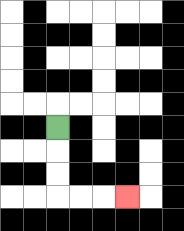{'start': '[2, 5]', 'end': '[5, 8]', 'path_directions': 'D,D,D,R,R,R', 'path_coordinates': '[[2, 5], [2, 6], [2, 7], [2, 8], [3, 8], [4, 8], [5, 8]]'}